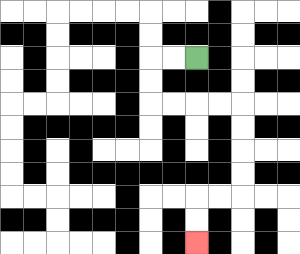{'start': '[8, 2]', 'end': '[8, 10]', 'path_directions': 'L,L,D,D,R,R,R,R,D,D,D,D,L,L,D,D', 'path_coordinates': '[[8, 2], [7, 2], [6, 2], [6, 3], [6, 4], [7, 4], [8, 4], [9, 4], [10, 4], [10, 5], [10, 6], [10, 7], [10, 8], [9, 8], [8, 8], [8, 9], [8, 10]]'}